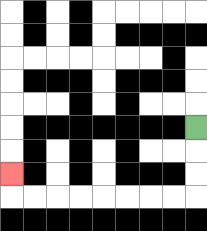{'start': '[8, 5]', 'end': '[0, 7]', 'path_directions': 'D,D,D,L,L,L,L,L,L,L,L,U', 'path_coordinates': '[[8, 5], [8, 6], [8, 7], [8, 8], [7, 8], [6, 8], [5, 8], [4, 8], [3, 8], [2, 8], [1, 8], [0, 8], [0, 7]]'}